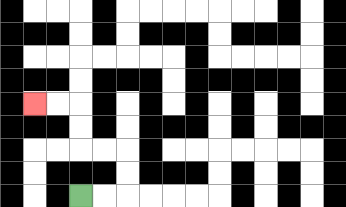{'start': '[3, 8]', 'end': '[1, 4]', 'path_directions': 'R,R,U,U,L,L,U,U,L,L', 'path_coordinates': '[[3, 8], [4, 8], [5, 8], [5, 7], [5, 6], [4, 6], [3, 6], [3, 5], [3, 4], [2, 4], [1, 4]]'}